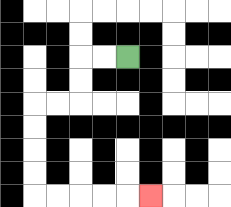{'start': '[5, 2]', 'end': '[6, 8]', 'path_directions': 'L,L,D,D,L,L,D,D,D,D,R,R,R,R,R', 'path_coordinates': '[[5, 2], [4, 2], [3, 2], [3, 3], [3, 4], [2, 4], [1, 4], [1, 5], [1, 6], [1, 7], [1, 8], [2, 8], [3, 8], [4, 8], [5, 8], [6, 8]]'}